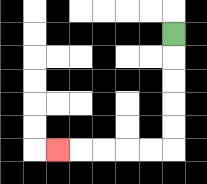{'start': '[7, 1]', 'end': '[2, 6]', 'path_directions': 'D,D,D,D,D,L,L,L,L,L', 'path_coordinates': '[[7, 1], [7, 2], [7, 3], [7, 4], [7, 5], [7, 6], [6, 6], [5, 6], [4, 6], [3, 6], [2, 6]]'}